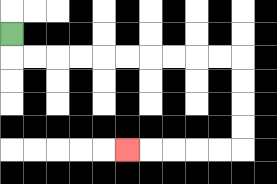{'start': '[0, 1]', 'end': '[5, 6]', 'path_directions': 'D,R,R,R,R,R,R,R,R,R,R,D,D,D,D,L,L,L,L,L', 'path_coordinates': '[[0, 1], [0, 2], [1, 2], [2, 2], [3, 2], [4, 2], [5, 2], [6, 2], [7, 2], [8, 2], [9, 2], [10, 2], [10, 3], [10, 4], [10, 5], [10, 6], [9, 6], [8, 6], [7, 6], [6, 6], [5, 6]]'}